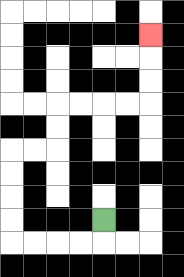{'start': '[4, 9]', 'end': '[6, 1]', 'path_directions': 'D,L,L,L,L,U,U,U,U,R,R,U,U,R,R,R,R,U,U,U', 'path_coordinates': '[[4, 9], [4, 10], [3, 10], [2, 10], [1, 10], [0, 10], [0, 9], [0, 8], [0, 7], [0, 6], [1, 6], [2, 6], [2, 5], [2, 4], [3, 4], [4, 4], [5, 4], [6, 4], [6, 3], [6, 2], [6, 1]]'}